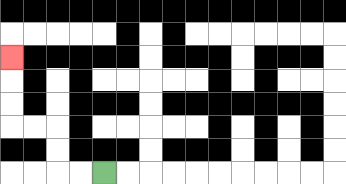{'start': '[4, 7]', 'end': '[0, 2]', 'path_directions': 'L,L,U,U,L,L,U,U,U', 'path_coordinates': '[[4, 7], [3, 7], [2, 7], [2, 6], [2, 5], [1, 5], [0, 5], [0, 4], [0, 3], [0, 2]]'}